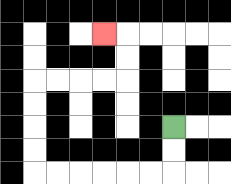{'start': '[7, 5]', 'end': '[4, 1]', 'path_directions': 'D,D,L,L,L,L,L,L,U,U,U,U,R,R,R,R,U,U,L', 'path_coordinates': '[[7, 5], [7, 6], [7, 7], [6, 7], [5, 7], [4, 7], [3, 7], [2, 7], [1, 7], [1, 6], [1, 5], [1, 4], [1, 3], [2, 3], [3, 3], [4, 3], [5, 3], [5, 2], [5, 1], [4, 1]]'}